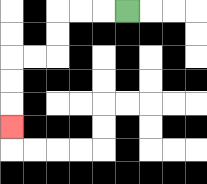{'start': '[5, 0]', 'end': '[0, 5]', 'path_directions': 'L,L,L,D,D,L,L,D,D,D', 'path_coordinates': '[[5, 0], [4, 0], [3, 0], [2, 0], [2, 1], [2, 2], [1, 2], [0, 2], [0, 3], [0, 4], [0, 5]]'}